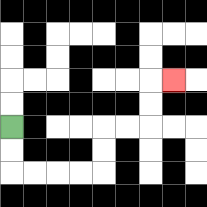{'start': '[0, 5]', 'end': '[7, 3]', 'path_directions': 'D,D,R,R,R,R,U,U,R,R,U,U,R', 'path_coordinates': '[[0, 5], [0, 6], [0, 7], [1, 7], [2, 7], [3, 7], [4, 7], [4, 6], [4, 5], [5, 5], [6, 5], [6, 4], [6, 3], [7, 3]]'}